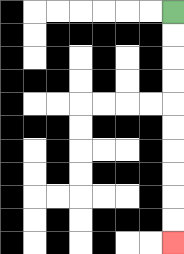{'start': '[7, 0]', 'end': '[7, 10]', 'path_directions': 'D,D,D,D,D,D,D,D,D,D', 'path_coordinates': '[[7, 0], [7, 1], [7, 2], [7, 3], [7, 4], [7, 5], [7, 6], [7, 7], [7, 8], [7, 9], [7, 10]]'}